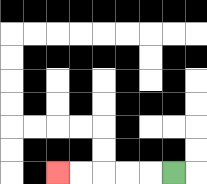{'start': '[7, 7]', 'end': '[2, 7]', 'path_directions': 'L,L,L,L,L', 'path_coordinates': '[[7, 7], [6, 7], [5, 7], [4, 7], [3, 7], [2, 7]]'}